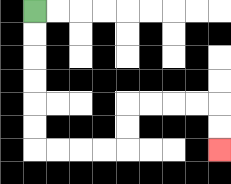{'start': '[1, 0]', 'end': '[9, 6]', 'path_directions': 'D,D,D,D,D,D,R,R,R,R,U,U,R,R,R,R,D,D', 'path_coordinates': '[[1, 0], [1, 1], [1, 2], [1, 3], [1, 4], [1, 5], [1, 6], [2, 6], [3, 6], [4, 6], [5, 6], [5, 5], [5, 4], [6, 4], [7, 4], [8, 4], [9, 4], [9, 5], [9, 6]]'}